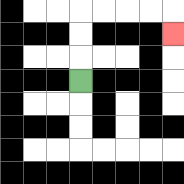{'start': '[3, 3]', 'end': '[7, 1]', 'path_directions': 'U,U,U,R,R,R,R,D', 'path_coordinates': '[[3, 3], [3, 2], [3, 1], [3, 0], [4, 0], [5, 0], [6, 0], [7, 0], [7, 1]]'}